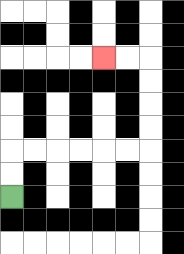{'start': '[0, 8]', 'end': '[4, 2]', 'path_directions': 'U,U,R,R,R,R,R,R,U,U,U,U,L,L', 'path_coordinates': '[[0, 8], [0, 7], [0, 6], [1, 6], [2, 6], [3, 6], [4, 6], [5, 6], [6, 6], [6, 5], [6, 4], [6, 3], [6, 2], [5, 2], [4, 2]]'}